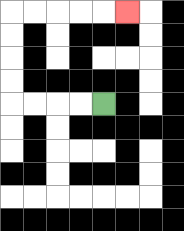{'start': '[4, 4]', 'end': '[5, 0]', 'path_directions': 'L,L,L,L,U,U,U,U,R,R,R,R,R', 'path_coordinates': '[[4, 4], [3, 4], [2, 4], [1, 4], [0, 4], [0, 3], [0, 2], [0, 1], [0, 0], [1, 0], [2, 0], [3, 0], [4, 0], [5, 0]]'}